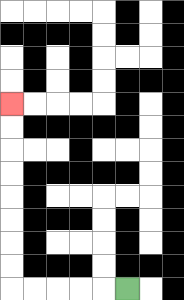{'start': '[5, 12]', 'end': '[0, 4]', 'path_directions': 'L,L,L,L,L,U,U,U,U,U,U,U,U', 'path_coordinates': '[[5, 12], [4, 12], [3, 12], [2, 12], [1, 12], [0, 12], [0, 11], [0, 10], [0, 9], [0, 8], [0, 7], [0, 6], [0, 5], [0, 4]]'}